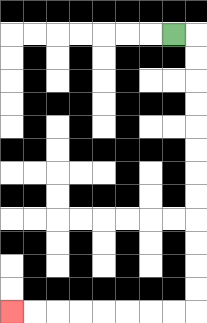{'start': '[7, 1]', 'end': '[0, 13]', 'path_directions': 'R,D,D,D,D,D,D,D,D,D,D,D,D,L,L,L,L,L,L,L,L', 'path_coordinates': '[[7, 1], [8, 1], [8, 2], [8, 3], [8, 4], [8, 5], [8, 6], [8, 7], [8, 8], [8, 9], [8, 10], [8, 11], [8, 12], [8, 13], [7, 13], [6, 13], [5, 13], [4, 13], [3, 13], [2, 13], [1, 13], [0, 13]]'}